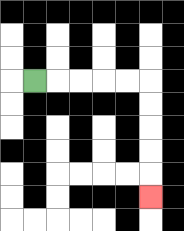{'start': '[1, 3]', 'end': '[6, 8]', 'path_directions': 'R,R,R,R,R,D,D,D,D,D', 'path_coordinates': '[[1, 3], [2, 3], [3, 3], [4, 3], [5, 3], [6, 3], [6, 4], [6, 5], [6, 6], [6, 7], [6, 8]]'}